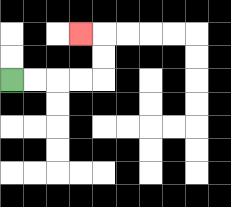{'start': '[0, 3]', 'end': '[3, 1]', 'path_directions': 'R,R,R,R,U,U,L', 'path_coordinates': '[[0, 3], [1, 3], [2, 3], [3, 3], [4, 3], [4, 2], [4, 1], [3, 1]]'}